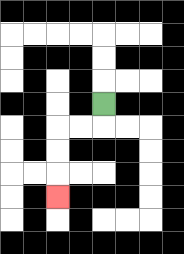{'start': '[4, 4]', 'end': '[2, 8]', 'path_directions': 'D,L,L,D,D,D', 'path_coordinates': '[[4, 4], [4, 5], [3, 5], [2, 5], [2, 6], [2, 7], [2, 8]]'}